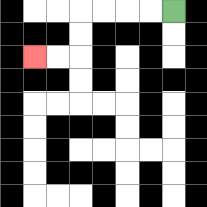{'start': '[7, 0]', 'end': '[1, 2]', 'path_directions': 'L,L,L,L,D,D,L,L', 'path_coordinates': '[[7, 0], [6, 0], [5, 0], [4, 0], [3, 0], [3, 1], [3, 2], [2, 2], [1, 2]]'}